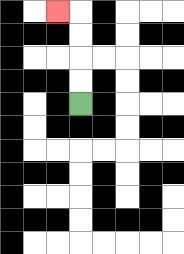{'start': '[3, 4]', 'end': '[2, 0]', 'path_directions': 'U,U,U,U,L', 'path_coordinates': '[[3, 4], [3, 3], [3, 2], [3, 1], [3, 0], [2, 0]]'}